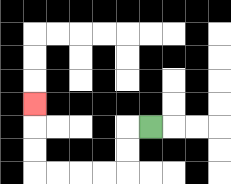{'start': '[6, 5]', 'end': '[1, 4]', 'path_directions': 'L,D,D,L,L,L,L,U,U,U', 'path_coordinates': '[[6, 5], [5, 5], [5, 6], [5, 7], [4, 7], [3, 7], [2, 7], [1, 7], [1, 6], [1, 5], [1, 4]]'}